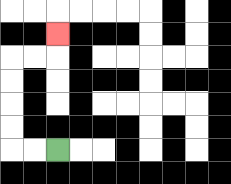{'start': '[2, 6]', 'end': '[2, 1]', 'path_directions': 'L,L,U,U,U,U,R,R,U', 'path_coordinates': '[[2, 6], [1, 6], [0, 6], [0, 5], [0, 4], [0, 3], [0, 2], [1, 2], [2, 2], [2, 1]]'}